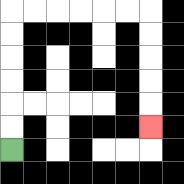{'start': '[0, 6]', 'end': '[6, 5]', 'path_directions': 'U,U,U,U,U,U,R,R,R,R,R,R,D,D,D,D,D', 'path_coordinates': '[[0, 6], [0, 5], [0, 4], [0, 3], [0, 2], [0, 1], [0, 0], [1, 0], [2, 0], [3, 0], [4, 0], [5, 0], [6, 0], [6, 1], [6, 2], [6, 3], [6, 4], [6, 5]]'}